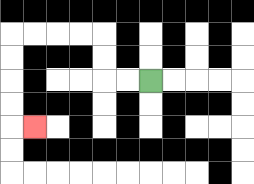{'start': '[6, 3]', 'end': '[1, 5]', 'path_directions': 'L,L,U,U,L,L,L,L,D,D,D,D,R', 'path_coordinates': '[[6, 3], [5, 3], [4, 3], [4, 2], [4, 1], [3, 1], [2, 1], [1, 1], [0, 1], [0, 2], [0, 3], [0, 4], [0, 5], [1, 5]]'}